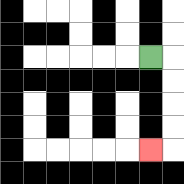{'start': '[6, 2]', 'end': '[6, 6]', 'path_directions': 'R,D,D,D,D,L', 'path_coordinates': '[[6, 2], [7, 2], [7, 3], [7, 4], [7, 5], [7, 6], [6, 6]]'}